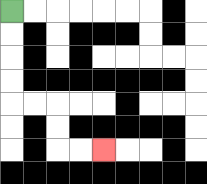{'start': '[0, 0]', 'end': '[4, 6]', 'path_directions': 'D,D,D,D,R,R,D,D,R,R', 'path_coordinates': '[[0, 0], [0, 1], [0, 2], [0, 3], [0, 4], [1, 4], [2, 4], [2, 5], [2, 6], [3, 6], [4, 6]]'}